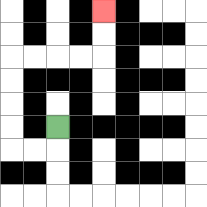{'start': '[2, 5]', 'end': '[4, 0]', 'path_directions': 'D,L,L,U,U,U,U,R,R,R,R,U,U', 'path_coordinates': '[[2, 5], [2, 6], [1, 6], [0, 6], [0, 5], [0, 4], [0, 3], [0, 2], [1, 2], [2, 2], [3, 2], [4, 2], [4, 1], [4, 0]]'}